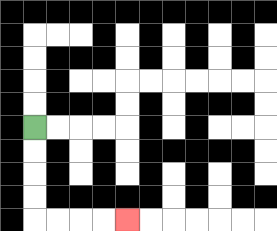{'start': '[1, 5]', 'end': '[5, 9]', 'path_directions': 'D,D,D,D,R,R,R,R', 'path_coordinates': '[[1, 5], [1, 6], [1, 7], [1, 8], [1, 9], [2, 9], [3, 9], [4, 9], [5, 9]]'}